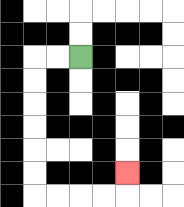{'start': '[3, 2]', 'end': '[5, 7]', 'path_directions': 'L,L,D,D,D,D,D,D,R,R,R,R,U', 'path_coordinates': '[[3, 2], [2, 2], [1, 2], [1, 3], [1, 4], [1, 5], [1, 6], [1, 7], [1, 8], [2, 8], [3, 8], [4, 8], [5, 8], [5, 7]]'}